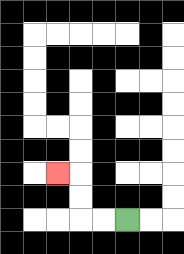{'start': '[5, 9]', 'end': '[2, 7]', 'path_directions': 'L,L,U,U,L', 'path_coordinates': '[[5, 9], [4, 9], [3, 9], [3, 8], [3, 7], [2, 7]]'}